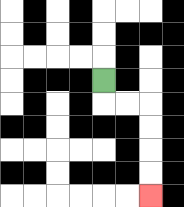{'start': '[4, 3]', 'end': '[6, 8]', 'path_directions': 'D,R,R,D,D,D,D', 'path_coordinates': '[[4, 3], [4, 4], [5, 4], [6, 4], [6, 5], [6, 6], [6, 7], [6, 8]]'}